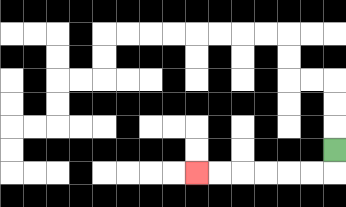{'start': '[14, 6]', 'end': '[8, 7]', 'path_directions': 'D,L,L,L,L,L,L', 'path_coordinates': '[[14, 6], [14, 7], [13, 7], [12, 7], [11, 7], [10, 7], [9, 7], [8, 7]]'}